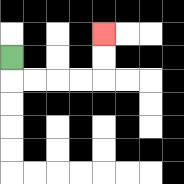{'start': '[0, 2]', 'end': '[4, 1]', 'path_directions': 'D,R,R,R,R,U,U', 'path_coordinates': '[[0, 2], [0, 3], [1, 3], [2, 3], [3, 3], [4, 3], [4, 2], [4, 1]]'}